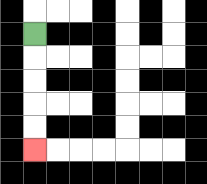{'start': '[1, 1]', 'end': '[1, 6]', 'path_directions': 'D,D,D,D,D', 'path_coordinates': '[[1, 1], [1, 2], [1, 3], [1, 4], [1, 5], [1, 6]]'}